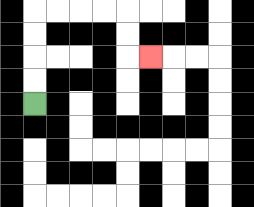{'start': '[1, 4]', 'end': '[6, 2]', 'path_directions': 'U,U,U,U,R,R,R,R,D,D,R', 'path_coordinates': '[[1, 4], [1, 3], [1, 2], [1, 1], [1, 0], [2, 0], [3, 0], [4, 0], [5, 0], [5, 1], [5, 2], [6, 2]]'}